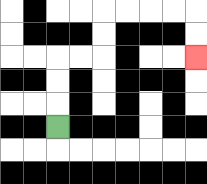{'start': '[2, 5]', 'end': '[8, 2]', 'path_directions': 'U,U,U,R,R,U,U,R,R,R,R,D,D', 'path_coordinates': '[[2, 5], [2, 4], [2, 3], [2, 2], [3, 2], [4, 2], [4, 1], [4, 0], [5, 0], [6, 0], [7, 0], [8, 0], [8, 1], [8, 2]]'}